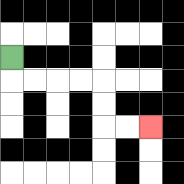{'start': '[0, 2]', 'end': '[6, 5]', 'path_directions': 'D,R,R,R,R,D,D,R,R', 'path_coordinates': '[[0, 2], [0, 3], [1, 3], [2, 3], [3, 3], [4, 3], [4, 4], [4, 5], [5, 5], [6, 5]]'}